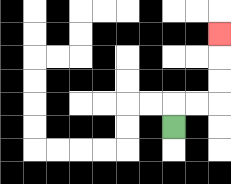{'start': '[7, 5]', 'end': '[9, 1]', 'path_directions': 'U,R,R,U,U,U', 'path_coordinates': '[[7, 5], [7, 4], [8, 4], [9, 4], [9, 3], [9, 2], [9, 1]]'}